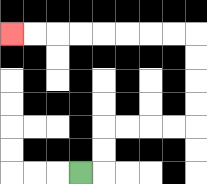{'start': '[3, 7]', 'end': '[0, 1]', 'path_directions': 'R,U,U,R,R,R,R,U,U,U,U,L,L,L,L,L,L,L,L', 'path_coordinates': '[[3, 7], [4, 7], [4, 6], [4, 5], [5, 5], [6, 5], [7, 5], [8, 5], [8, 4], [8, 3], [8, 2], [8, 1], [7, 1], [6, 1], [5, 1], [4, 1], [3, 1], [2, 1], [1, 1], [0, 1]]'}